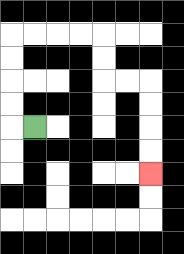{'start': '[1, 5]', 'end': '[6, 7]', 'path_directions': 'L,U,U,U,U,R,R,R,R,D,D,R,R,D,D,D,D', 'path_coordinates': '[[1, 5], [0, 5], [0, 4], [0, 3], [0, 2], [0, 1], [1, 1], [2, 1], [3, 1], [4, 1], [4, 2], [4, 3], [5, 3], [6, 3], [6, 4], [6, 5], [6, 6], [6, 7]]'}